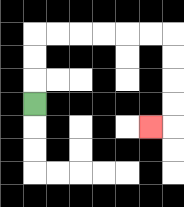{'start': '[1, 4]', 'end': '[6, 5]', 'path_directions': 'U,U,U,R,R,R,R,R,R,D,D,D,D,L', 'path_coordinates': '[[1, 4], [1, 3], [1, 2], [1, 1], [2, 1], [3, 1], [4, 1], [5, 1], [6, 1], [7, 1], [7, 2], [7, 3], [7, 4], [7, 5], [6, 5]]'}